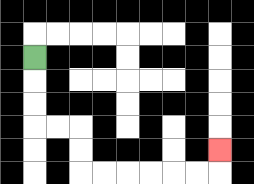{'start': '[1, 2]', 'end': '[9, 6]', 'path_directions': 'D,D,D,R,R,D,D,R,R,R,R,R,R,U', 'path_coordinates': '[[1, 2], [1, 3], [1, 4], [1, 5], [2, 5], [3, 5], [3, 6], [3, 7], [4, 7], [5, 7], [6, 7], [7, 7], [8, 7], [9, 7], [9, 6]]'}